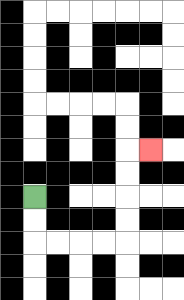{'start': '[1, 8]', 'end': '[6, 6]', 'path_directions': 'D,D,R,R,R,R,U,U,U,U,R', 'path_coordinates': '[[1, 8], [1, 9], [1, 10], [2, 10], [3, 10], [4, 10], [5, 10], [5, 9], [5, 8], [5, 7], [5, 6], [6, 6]]'}